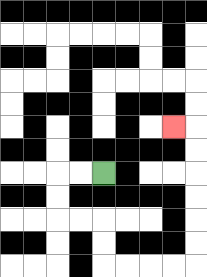{'start': '[4, 7]', 'end': '[7, 5]', 'path_directions': 'L,L,D,D,R,R,D,D,R,R,R,R,U,U,U,U,U,U,L', 'path_coordinates': '[[4, 7], [3, 7], [2, 7], [2, 8], [2, 9], [3, 9], [4, 9], [4, 10], [4, 11], [5, 11], [6, 11], [7, 11], [8, 11], [8, 10], [8, 9], [8, 8], [8, 7], [8, 6], [8, 5], [7, 5]]'}